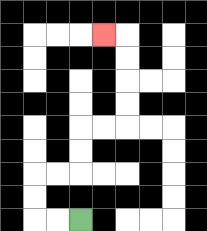{'start': '[3, 9]', 'end': '[4, 1]', 'path_directions': 'L,L,U,U,R,R,U,U,R,R,U,U,U,U,L', 'path_coordinates': '[[3, 9], [2, 9], [1, 9], [1, 8], [1, 7], [2, 7], [3, 7], [3, 6], [3, 5], [4, 5], [5, 5], [5, 4], [5, 3], [5, 2], [5, 1], [4, 1]]'}